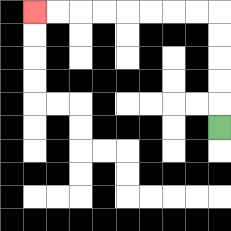{'start': '[9, 5]', 'end': '[1, 0]', 'path_directions': 'U,U,U,U,U,L,L,L,L,L,L,L,L', 'path_coordinates': '[[9, 5], [9, 4], [9, 3], [9, 2], [9, 1], [9, 0], [8, 0], [7, 0], [6, 0], [5, 0], [4, 0], [3, 0], [2, 0], [1, 0]]'}